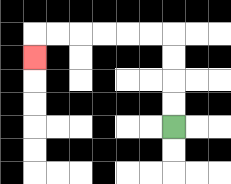{'start': '[7, 5]', 'end': '[1, 2]', 'path_directions': 'U,U,U,U,L,L,L,L,L,L,D', 'path_coordinates': '[[7, 5], [7, 4], [7, 3], [7, 2], [7, 1], [6, 1], [5, 1], [4, 1], [3, 1], [2, 1], [1, 1], [1, 2]]'}